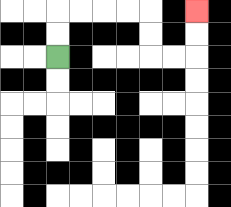{'start': '[2, 2]', 'end': '[8, 0]', 'path_directions': 'U,U,R,R,R,R,D,D,R,R,U,U', 'path_coordinates': '[[2, 2], [2, 1], [2, 0], [3, 0], [4, 0], [5, 0], [6, 0], [6, 1], [6, 2], [7, 2], [8, 2], [8, 1], [8, 0]]'}